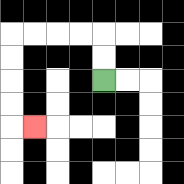{'start': '[4, 3]', 'end': '[1, 5]', 'path_directions': 'U,U,L,L,L,L,D,D,D,D,R', 'path_coordinates': '[[4, 3], [4, 2], [4, 1], [3, 1], [2, 1], [1, 1], [0, 1], [0, 2], [0, 3], [0, 4], [0, 5], [1, 5]]'}